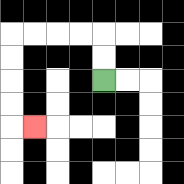{'start': '[4, 3]', 'end': '[1, 5]', 'path_directions': 'U,U,L,L,L,L,D,D,D,D,R', 'path_coordinates': '[[4, 3], [4, 2], [4, 1], [3, 1], [2, 1], [1, 1], [0, 1], [0, 2], [0, 3], [0, 4], [0, 5], [1, 5]]'}